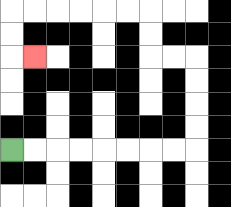{'start': '[0, 6]', 'end': '[1, 2]', 'path_directions': 'R,R,R,R,R,R,R,R,U,U,U,U,L,L,U,U,L,L,L,L,L,L,D,D,R', 'path_coordinates': '[[0, 6], [1, 6], [2, 6], [3, 6], [4, 6], [5, 6], [6, 6], [7, 6], [8, 6], [8, 5], [8, 4], [8, 3], [8, 2], [7, 2], [6, 2], [6, 1], [6, 0], [5, 0], [4, 0], [3, 0], [2, 0], [1, 0], [0, 0], [0, 1], [0, 2], [1, 2]]'}